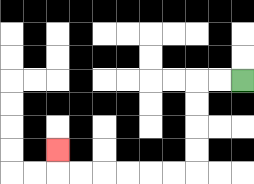{'start': '[10, 3]', 'end': '[2, 6]', 'path_directions': 'L,L,D,D,D,D,L,L,L,L,L,L,U', 'path_coordinates': '[[10, 3], [9, 3], [8, 3], [8, 4], [8, 5], [8, 6], [8, 7], [7, 7], [6, 7], [5, 7], [4, 7], [3, 7], [2, 7], [2, 6]]'}